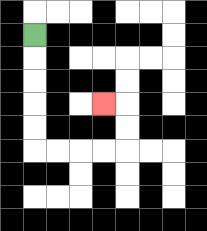{'start': '[1, 1]', 'end': '[4, 4]', 'path_directions': 'D,D,D,D,D,R,R,R,R,U,U,L', 'path_coordinates': '[[1, 1], [1, 2], [1, 3], [1, 4], [1, 5], [1, 6], [2, 6], [3, 6], [4, 6], [5, 6], [5, 5], [5, 4], [4, 4]]'}